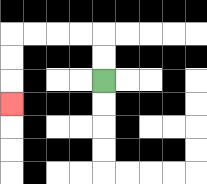{'start': '[4, 3]', 'end': '[0, 4]', 'path_directions': 'U,U,L,L,L,L,D,D,D', 'path_coordinates': '[[4, 3], [4, 2], [4, 1], [3, 1], [2, 1], [1, 1], [0, 1], [0, 2], [0, 3], [0, 4]]'}